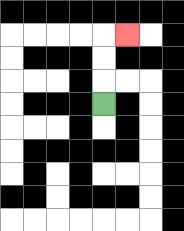{'start': '[4, 4]', 'end': '[5, 1]', 'path_directions': 'U,U,U,R', 'path_coordinates': '[[4, 4], [4, 3], [4, 2], [4, 1], [5, 1]]'}